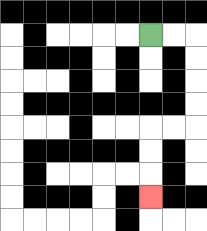{'start': '[6, 1]', 'end': '[6, 8]', 'path_directions': 'R,R,D,D,D,D,L,L,D,D,D', 'path_coordinates': '[[6, 1], [7, 1], [8, 1], [8, 2], [8, 3], [8, 4], [8, 5], [7, 5], [6, 5], [6, 6], [6, 7], [6, 8]]'}